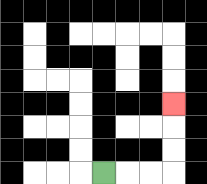{'start': '[4, 7]', 'end': '[7, 4]', 'path_directions': 'R,R,R,U,U,U', 'path_coordinates': '[[4, 7], [5, 7], [6, 7], [7, 7], [7, 6], [7, 5], [7, 4]]'}